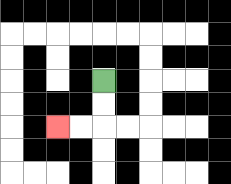{'start': '[4, 3]', 'end': '[2, 5]', 'path_directions': 'D,D,L,L', 'path_coordinates': '[[4, 3], [4, 4], [4, 5], [3, 5], [2, 5]]'}